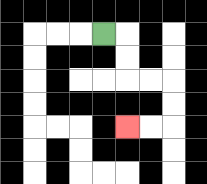{'start': '[4, 1]', 'end': '[5, 5]', 'path_directions': 'R,D,D,R,R,D,D,L,L', 'path_coordinates': '[[4, 1], [5, 1], [5, 2], [5, 3], [6, 3], [7, 3], [7, 4], [7, 5], [6, 5], [5, 5]]'}